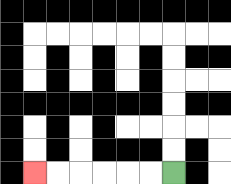{'start': '[7, 7]', 'end': '[1, 7]', 'path_directions': 'L,L,L,L,L,L', 'path_coordinates': '[[7, 7], [6, 7], [5, 7], [4, 7], [3, 7], [2, 7], [1, 7]]'}